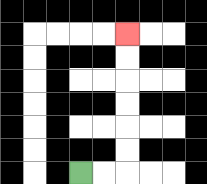{'start': '[3, 7]', 'end': '[5, 1]', 'path_directions': 'R,R,U,U,U,U,U,U', 'path_coordinates': '[[3, 7], [4, 7], [5, 7], [5, 6], [5, 5], [5, 4], [5, 3], [5, 2], [5, 1]]'}